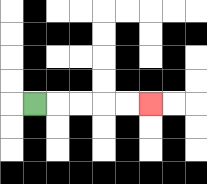{'start': '[1, 4]', 'end': '[6, 4]', 'path_directions': 'R,R,R,R,R', 'path_coordinates': '[[1, 4], [2, 4], [3, 4], [4, 4], [5, 4], [6, 4]]'}